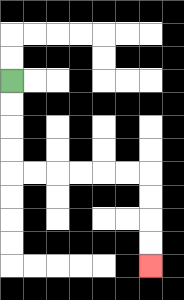{'start': '[0, 3]', 'end': '[6, 11]', 'path_directions': 'D,D,D,D,R,R,R,R,R,R,D,D,D,D', 'path_coordinates': '[[0, 3], [0, 4], [0, 5], [0, 6], [0, 7], [1, 7], [2, 7], [3, 7], [4, 7], [5, 7], [6, 7], [6, 8], [6, 9], [6, 10], [6, 11]]'}